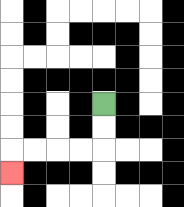{'start': '[4, 4]', 'end': '[0, 7]', 'path_directions': 'D,D,L,L,L,L,D', 'path_coordinates': '[[4, 4], [4, 5], [4, 6], [3, 6], [2, 6], [1, 6], [0, 6], [0, 7]]'}